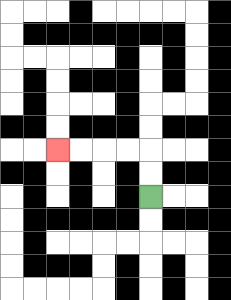{'start': '[6, 8]', 'end': '[2, 6]', 'path_directions': 'U,U,L,L,L,L', 'path_coordinates': '[[6, 8], [6, 7], [6, 6], [5, 6], [4, 6], [3, 6], [2, 6]]'}